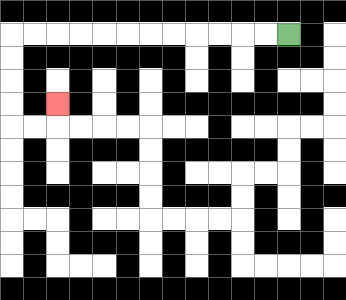{'start': '[12, 1]', 'end': '[2, 4]', 'path_directions': 'L,L,L,L,L,L,L,L,L,L,L,L,D,D,D,D,R,R,U', 'path_coordinates': '[[12, 1], [11, 1], [10, 1], [9, 1], [8, 1], [7, 1], [6, 1], [5, 1], [4, 1], [3, 1], [2, 1], [1, 1], [0, 1], [0, 2], [0, 3], [0, 4], [0, 5], [1, 5], [2, 5], [2, 4]]'}